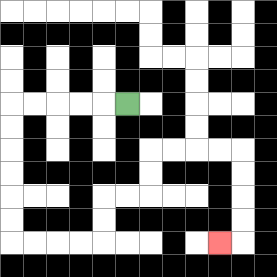{'start': '[5, 4]', 'end': '[9, 10]', 'path_directions': 'L,L,L,L,L,D,D,D,D,D,D,R,R,R,R,U,U,R,R,U,U,R,R,R,R,D,D,D,D,L', 'path_coordinates': '[[5, 4], [4, 4], [3, 4], [2, 4], [1, 4], [0, 4], [0, 5], [0, 6], [0, 7], [0, 8], [0, 9], [0, 10], [1, 10], [2, 10], [3, 10], [4, 10], [4, 9], [4, 8], [5, 8], [6, 8], [6, 7], [6, 6], [7, 6], [8, 6], [9, 6], [10, 6], [10, 7], [10, 8], [10, 9], [10, 10], [9, 10]]'}